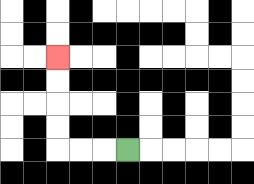{'start': '[5, 6]', 'end': '[2, 2]', 'path_directions': 'L,L,L,U,U,U,U', 'path_coordinates': '[[5, 6], [4, 6], [3, 6], [2, 6], [2, 5], [2, 4], [2, 3], [2, 2]]'}